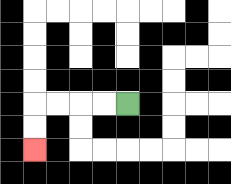{'start': '[5, 4]', 'end': '[1, 6]', 'path_directions': 'L,L,L,L,D,D', 'path_coordinates': '[[5, 4], [4, 4], [3, 4], [2, 4], [1, 4], [1, 5], [1, 6]]'}